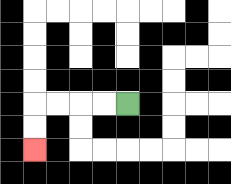{'start': '[5, 4]', 'end': '[1, 6]', 'path_directions': 'L,L,L,L,D,D', 'path_coordinates': '[[5, 4], [4, 4], [3, 4], [2, 4], [1, 4], [1, 5], [1, 6]]'}